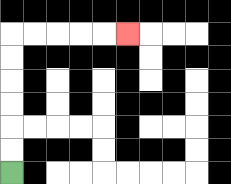{'start': '[0, 7]', 'end': '[5, 1]', 'path_directions': 'U,U,U,U,U,U,R,R,R,R,R', 'path_coordinates': '[[0, 7], [0, 6], [0, 5], [0, 4], [0, 3], [0, 2], [0, 1], [1, 1], [2, 1], [3, 1], [4, 1], [5, 1]]'}